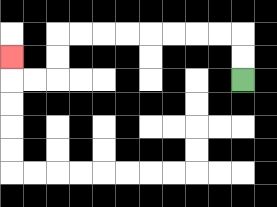{'start': '[10, 3]', 'end': '[0, 2]', 'path_directions': 'U,U,L,L,L,L,L,L,L,L,D,D,L,L,U', 'path_coordinates': '[[10, 3], [10, 2], [10, 1], [9, 1], [8, 1], [7, 1], [6, 1], [5, 1], [4, 1], [3, 1], [2, 1], [2, 2], [2, 3], [1, 3], [0, 3], [0, 2]]'}